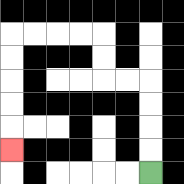{'start': '[6, 7]', 'end': '[0, 6]', 'path_directions': 'U,U,U,U,L,L,U,U,L,L,L,L,D,D,D,D,D', 'path_coordinates': '[[6, 7], [6, 6], [6, 5], [6, 4], [6, 3], [5, 3], [4, 3], [4, 2], [4, 1], [3, 1], [2, 1], [1, 1], [0, 1], [0, 2], [0, 3], [0, 4], [0, 5], [0, 6]]'}